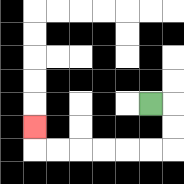{'start': '[6, 4]', 'end': '[1, 5]', 'path_directions': 'R,D,D,L,L,L,L,L,L,U', 'path_coordinates': '[[6, 4], [7, 4], [7, 5], [7, 6], [6, 6], [5, 6], [4, 6], [3, 6], [2, 6], [1, 6], [1, 5]]'}